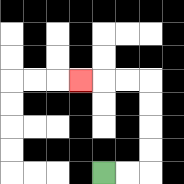{'start': '[4, 7]', 'end': '[3, 3]', 'path_directions': 'R,R,U,U,U,U,L,L,L', 'path_coordinates': '[[4, 7], [5, 7], [6, 7], [6, 6], [6, 5], [6, 4], [6, 3], [5, 3], [4, 3], [3, 3]]'}